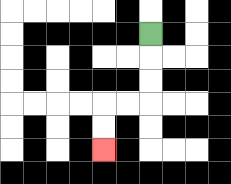{'start': '[6, 1]', 'end': '[4, 6]', 'path_directions': 'D,D,D,L,L,D,D', 'path_coordinates': '[[6, 1], [6, 2], [6, 3], [6, 4], [5, 4], [4, 4], [4, 5], [4, 6]]'}